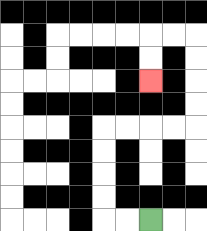{'start': '[6, 9]', 'end': '[6, 3]', 'path_directions': 'L,L,U,U,U,U,R,R,R,R,U,U,U,U,L,L,D,D', 'path_coordinates': '[[6, 9], [5, 9], [4, 9], [4, 8], [4, 7], [4, 6], [4, 5], [5, 5], [6, 5], [7, 5], [8, 5], [8, 4], [8, 3], [8, 2], [8, 1], [7, 1], [6, 1], [6, 2], [6, 3]]'}